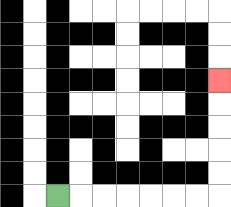{'start': '[2, 8]', 'end': '[9, 3]', 'path_directions': 'R,R,R,R,R,R,R,U,U,U,U,U', 'path_coordinates': '[[2, 8], [3, 8], [4, 8], [5, 8], [6, 8], [7, 8], [8, 8], [9, 8], [9, 7], [9, 6], [9, 5], [9, 4], [9, 3]]'}